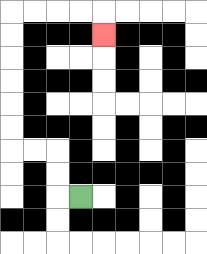{'start': '[3, 8]', 'end': '[4, 1]', 'path_directions': 'L,U,U,L,L,U,U,U,U,U,U,R,R,R,R,D', 'path_coordinates': '[[3, 8], [2, 8], [2, 7], [2, 6], [1, 6], [0, 6], [0, 5], [0, 4], [0, 3], [0, 2], [0, 1], [0, 0], [1, 0], [2, 0], [3, 0], [4, 0], [4, 1]]'}